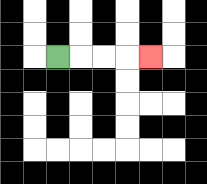{'start': '[2, 2]', 'end': '[6, 2]', 'path_directions': 'R,R,R,R', 'path_coordinates': '[[2, 2], [3, 2], [4, 2], [5, 2], [6, 2]]'}